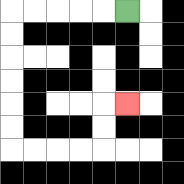{'start': '[5, 0]', 'end': '[5, 4]', 'path_directions': 'L,L,L,L,L,D,D,D,D,D,D,R,R,R,R,U,U,R', 'path_coordinates': '[[5, 0], [4, 0], [3, 0], [2, 0], [1, 0], [0, 0], [0, 1], [0, 2], [0, 3], [0, 4], [0, 5], [0, 6], [1, 6], [2, 6], [3, 6], [4, 6], [4, 5], [4, 4], [5, 4]]'}